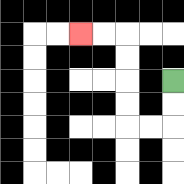{'start': '[7, 3]', 'end': '[3, 1]', 'path_directions': 'D,D,L,L,U,U,U,U,L,L', 'path_coordinates': '[[7, 3], [7, 4], [7, 5], [6, 5], [5, 5], [5, 4], [5, 3], [5, 2], [5, 1], [4, 1], [3, 1]]'}